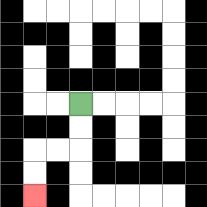{'start': '[3, 4]', 'end': '[1, 8]', 'path_directions': 'D,D,L,L,D,D', 'path_coordinates': '[[3, 4], [3, 5], [3, 6], [2, 6], [1, 6], [1, 7], [1, 8]]'}